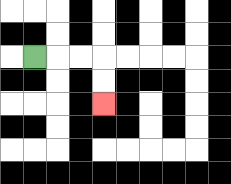{'start': '[1, 2]', 'end': '[4, 4]', 'path_directions': 'R,R,R,D,D', 'path_coordinates': '[[1, 2], [2, 2], [3, 2], [4, 2], [4, 3], [4, 4]]'}